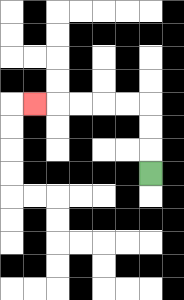{'start': '[6, 7]', 'end': '[1, 4]', 'path_directions': 'U,U,U,L,L,L,L,L', 'path_coordinates': '[[6, 7], [6, 6], [6, 5], [6, 4], [5, 4], [4, 4], [3, 4], [2, 4], [1, 4]]'}